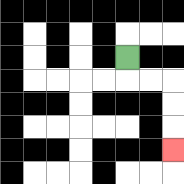{'start': '[5, 2]', 'end': '[7, 6]', 'path_directions': 'D,R,R,D,D,D', 'path_coordinates': '[[5, 2], [5, 3], [6, 3], [7, 3], [7, 4], [7, 5], [7, 6]]'}